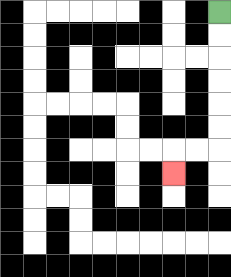{'start': '[9, 0]', 'end': '[7, 7]', 'path_directions': 'D,D,D,D,D,D,L,L,D', 'path_coordinates': '[[9, 0], [9, 1], [9, 2], [9, 3], [9, 4], [9, 5], [9, 6], [8, 6], [7, 6], [7, 7]]'}